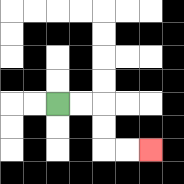{'start': '[2, 4]', 'end': '[6, 6]', 'path_directions': 'R,R,D,D,R,R', 'path_coordinates': '[[2, 4], [3, 4], [4, 4], [4, 5], [4, 6], [5, 6], [6, 6]]'}